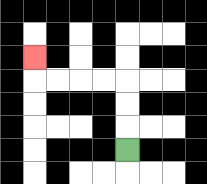{'start': '[5, 6]', 'end': '[1, 2]', 'path_directions': 'U,U,U,L,L,L,L,U', 'path_coordinates': '[[5, 6], [5, 5], [5, 4], [5, 3], [4, 3], [3, 3], [2, 3], [1, 3], [1, 2]]'}